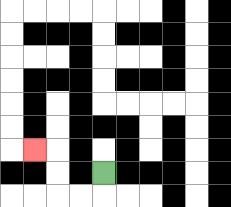{'start': '[4, 7]', 'end': '[1, 6]', 'path_directions': 'D,L,L,U,U,L', 'path_coordinates': '[[4, 7], [4, 8], [3, 8], [2, 8], [2, 7], [2, 6], [1, 6]]'}